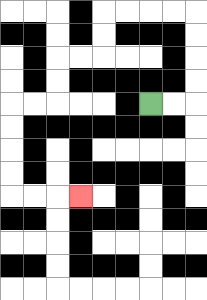{'start': '[6, 4]', 'end': '[3, 8]', 'path_directions': 'R,R,U,U,U,U,L,L,L,L,D,D,L,L,D,D,L,L,D,D,D,D,R,R,R', 'path_coordinates': '[[6, 4], [7, 4], [8, 4], [8, 3], [8, 2], [8, 1], [8, 0], [7, 0], [6, 0], [5, 0], [4, 0], [4, 1], [4, 2], [3, 2], [2, 2], [2, 3], [2, 4], [1, 4], [0, 4], [0, 5], [0, 6], [0, 7], [0, 8], [1, 8], [2, 8], [3, 8]]'}